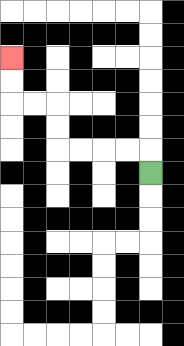{'start': '[6, 7]', 'end': '[0, 2]', 'path_directions': 'U,L,L,L,L,U,U,L,L,U,U', 'path_coordinates': '[[6, 7], [6, 6], [5, 6], [4, 6], [3, 6], [2, 6], [2, 5], [2, 4], [1, 4], [0, 4], [0, 3], [0, 2]]'}